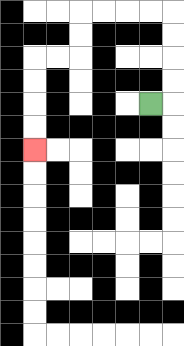{'start': '[6, 4]', 'end': '[1, 6]', 'path_directions': 'R,U,U,U,U,L,L,L,L,D,D,L,L,D,D,D,D', 'path_coordinates': '[[6, 4], [7, 4], [7, 3], [7, 2], [7, 1], [7, 0], [6, 0], [5, 0], [4, 0], [3, 0], [3, 1], [3, 2], [2, 2], [1, 2], [1, 3], [1, 4], [1, 5], [1, 6]]'}